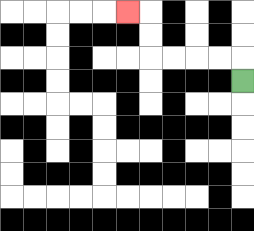{'start': '[10, 3]', 'end': '[5, 0]', 'path_directions': 'U,L,L,L,L,U,U,L', 'path_coordinates': '[[10, 3], [10, 2], [9, 2], [8, 2], [7, 2], [6, 2], [6, 1], [6, 0], [5, 0]]'}